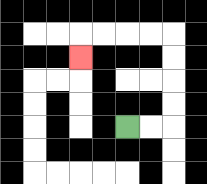{'start': '[5, 5]', 'end': '[3, 2]', 'path_directions': 'R,R,U,U,U,U,L,L,L,L,D', 'path_coordinates': '[[5, 5], [6, 5], [7, 5], [7, 4], [7, 3], [7, 2], [7, 1], [6, 1], [5, 1], [4, 1], [3, 1], [3, 2]]'}